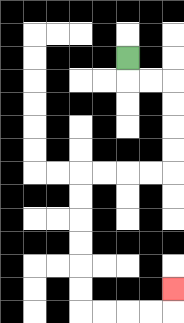{'start': '[5, 2]', 'end': '[7, 12]', 'path_directions': 'D,R,R,D,D,D,D,L,L,L,L,D,D,D,D,D,D,R,R,R,R,U', 'path_coordinates': '[[5, 2], [5, 3], [6, 3], [7, 3], [7, 4], [7, 5], [7, 6], [7, 7], [6, 7], [5, 7], [4, 7], [3, 7], [3, 8], [3, 9], [3, 10], [3, 11], [3, 12], [3, 13], [4, 13], [5, 13], [6, 13], [7, 13], [7, 12]]'}